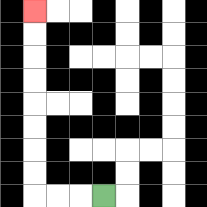{'start': '[4, 8]', 'end': '[1, 0]', 'path_directions': 'L,L,L,U,U,U,U,U,U,U,U', 'path_coordinates': '[[4, 8], [3, 8], [2, 8], [1, 8], [1, 7], [1, 6], [1, 5], [1, 4], [1, 3], [1, 2], [1, 1], [1, 0]]'}